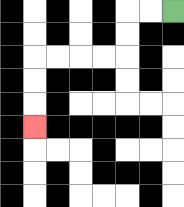{'start': '[7, 0]', 'end': '[1, 5]', 'path_directions': 'L,L,D,D,L,L,L,L,D,D,D', 'path_coordinates': '[[7, 0], [6, 0], [5, 0], [5, 1], [5, 2], [4, 2], [3, 2], [2, 2], [1, 2], [1, 3], [1, 4], [1, 5]]'}